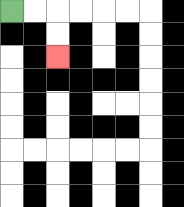{'start': '[0, 0]', 'end': '[2, 2]', 'path_directions': 'R,R,D,D', 'path_coordinates': '[[0, 0], [1, 0], [2, 0], [2, 1], [2, 2]]'}